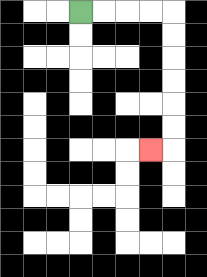{'start': '[3, 0]', 'end': '[6, 6]', 'path_directions': 'R,R,R,R,D,D,D,D,D,D,L', 'path_coordinates': '[[3, 0], [4, 0], [5, 0], [6, 0], [7, 0], [7, 1], [7, 2], [7, 3], [7, 4], [7, 5], [7, 6], [6, 6]]'}